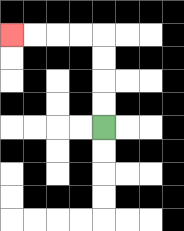{'start': '[4, 5]', 'end': '[0, 1]', 'path_directions': 'U,U,U,U,L,L,L,L', 'path_coordinates': '[[4, 5], [4, 4], [4, 3], [4, 2], [4, 1], [3, 1], [2, 1], [1, 1], [0, 1]]'}